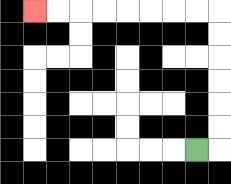{'start': '[8, 6]', 'end': '[1, 0]', 'path_directions': 'R,U,U,U,U,U,U,L,L,L,L,L,L,L,L', 'path_coordinates': '[[8, 6], [9, 6], [9, 5], [9, 4], [9, 3], [9, 2], [9, 1], [9, 0], [8, 0], [7, 0], [6, 0], [5, 0], [4, 0], [3, 0], [2, 0], [1, 0]]'}